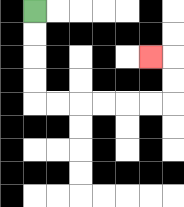{'start': '[1, 0]', 'end': '[6, 2]', 'path_directions': 'D,D,D,D,R,R,R,R,R,R,U,U,L', 'path_coordinates': '[[1, 0], [1, 1], [1, 2], [1, 3], [1, 4], [2, 4], [3, 4], [4, 4], [5, 4], [6, 4], [7, 4], [7, 3], [7, 2], [6, 2]]'}